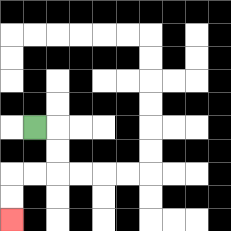{'start': '[1, 5]', 'end': '[0, 9]', 'path_directions': 'R,D,D,L,L,D,D', 'path_coordinates': '[[1, 5], [2, 5], [2, 6], [2, 7], [1, 7], [0, 7], [0, 8], [0, 9]]'}